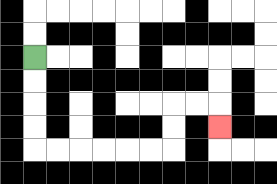{'start': '[1, 2]', 'end': '[9, 5]', 'path_directions': 'D,D,D,D,R,R,R,R,R,R,U,U,R,R,D', 'path_coordinates': '[[1, 2], [1, 3], [1, 4], [1, 5], [1, 6], [2, 6], [3, 6], [4, 6], [5, 6], [6, 6], [7, 6], [7, 5], [7, 4], [8, 4], [9, 4], [9, 5]]'}